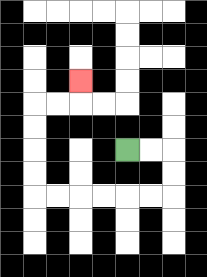{'start': '[5, 6]', 'end': '[3, 3]', 'path_directions': 'R,R,D,D,L,L,L,L,L,L,U,U,U,U,R,R,U', 'path_coordinates': '[[5, 6], [6, 6], [7, 6], [7, 7], [7, 8], [6, 8], [5, 8], [4, 8], [3, 8], [2, 8], [1, 8], [1, 7], [1, 6], [1, 5], [1, 4], [2, 4], [3, 4], [3, 3]]'}